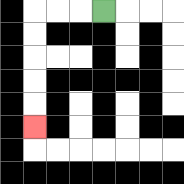{'start': '[4, 0]', 'end': '[1, 5]', 'path_directions': 'L,L,L,D,D,D,D,D', 'path_coordinates': '[[4, 0], [3, 0], [2, 0], [1, 0], [1, 1], [1, 2], [1, 3], [1, 4], [1, 5]]'}